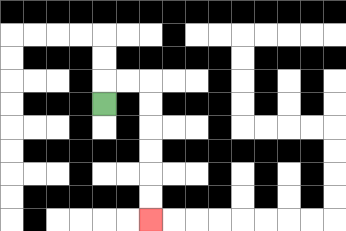{'start': '[4, 4]', 'end': '[6, 9]', 'path_directions': 'U,R,R,D,D,D,D,D,D', 'path_coordinates': '[[4, 4], [4, 3], [5, 3], [6, 3], [6, 4], [6, 5], [6, 6], [6, 7], [6, 8], [6, 9]]'}